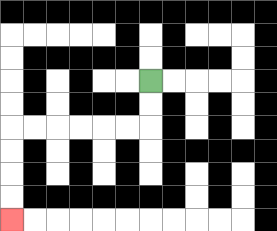{'start': '[6, 3]', 'end': '[0, 9]', 'path_directions': 'D,D,L,L,L,L,L,L,D,D,D,D', 'path_coordinates': '[[6, 3], [6, 4], [6, 5], [5, 5], [4, 5], [3, 5], [2, 5], [1, 5], [0, 5], [0, 6], [0, 7], [0, 8], [0, 9]]'}